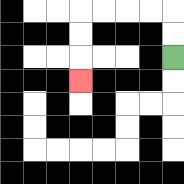{'start': '[7, 2]', 'end': '[3, 3]', 'path_directions': 'U,U,L,L,L,L,D,D,D', 'path_coordinates': '[[7, 2], [7, 1], [7, 0], [6, 0], [5, 0], [4, 0], [3, 0], [3, 1], [3, 2], [3, 3]]'}